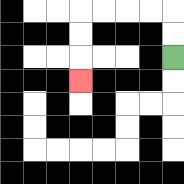{'start': '[7, 2]', 'end': '[3, 3]', 'path_directions': 'U,U,L,L,L,L,D,D,D', 'path_coordinates': '[[7, 2], [7, 1], [7, 0], [6, 0], [5, 0], [4, 0], [3, 0], [3, 1], [3, 2], [3, 3]]'}